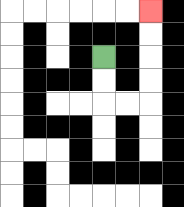{'start': '[4, 2]', 'end': '[6, 0]', 'path_directions': 'D,D,R,R,U,U,U,U', 'path_coordinates': '[[4, 2], [4, 3], [4, 4], [5, 4], [6, 4], [6, 3], [6, 2], [6, 1], [6, 0]]'}